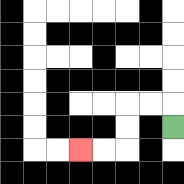{'start': '[7, 5]', 'end': '[3, 6]', 'path_directions': 'U,L,L,D,D,L,L', 'path_coordinates': '[[7, 5], [7, 4], [6, 4], [5, 4], [5, 5], [5, 6], [4, 6], [3, 6]]'}